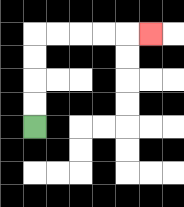{'start': '[1, 5]', 'end': '[6, 1]', 'path_directions': 'U,U,U,U,R,R,R,R,R', 'path_coordinates': '[[1, 5], [1, 4], [1, 3], [1, 2], [1, 1], [2, 1], [3, 1], [4, 1], [5, 1], [6, 1]]'}